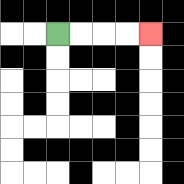{'start': '[2, 1]', 'end': '[6, 1]', 'path_directions': 'R,R,R,R', 'path_coordinates': '[[2, 1], [3, 1], [4, 1], [5, 1], [6, 1]]'}